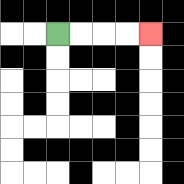{'start': '[2, 1]', 'end': '[6, 1]', 'path_directions': 'R,R,R,R', 'path_coordinates': '[[2, 1], [3, 1], [4, 1], [5, 1], [6, 1]]'}